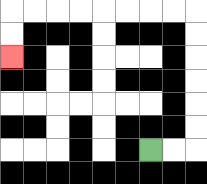{'start': '[6, 6]', 'end': '[0, 2]', 'path_directions': 'R,R,U,U,U,U,U,U,L,L,L,L,L,L,L,L,D,D', 'path_coordinates': '[[6, 6], [7, 6], [8, 6], [8, 5], [8, 4], [8, 3], [8, 2], [8, 1], [8, 0], [7, 0], [6, 0], [5, 0], [4, 0], [3, 0], [2, 0], [1, 0], [0, 0], [0, 1], [0, 2]]'}